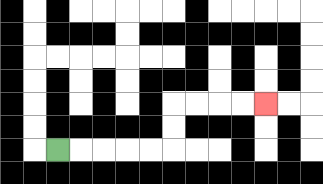{'start': '[2, 6]', 'end': '[11, 4]', 'path_directions': 'R,R,R,R,R,U,U,R,R,R,R', 'path_coordinates': '[[2, 6], [3, 6], [4, 6], [5, 6], [6, 6], [7, 6], [7, 5], [7, 4], [8, 4], [9, 4], [10, 4], [11, 4]]'}